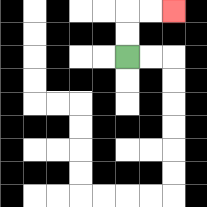{'start': '[5, 2]', 'end': '[7, 0]', 'path_directions': 'U,U,R,R', 'path_coordinates': '[[5, 2], [5, 1], [5, 0], [6, 0], [7, 0]]'}